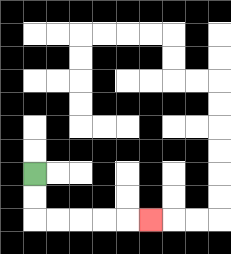{'start': '[1, 7]', 'end': '[6, 9]', 'path_directions': 'D,D,R,R,R,R,R', 'path_coordinates': '[[1, 7], [1, 8], [1, 9], [2, 9], [3, 9], [4, 9], [5, 9], [6, 9]]'}